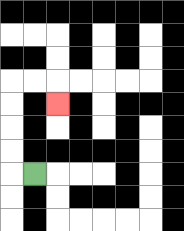{'start': '[1, 7]', 'end': '[2, 4]', 'path_directions': 'L,U,U,U,U,R,R,D', 'path_coordinates': '[[1, 7], [0, 7], [0, 6], [0, 5], [0, 4], [0, 3], [1, 3], [2, 3], [2, 4]]'}